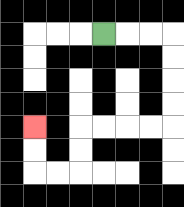{'start': '[4, 1]', 'end': '[1, 5]', 'path_directions': 'R,R,R,D,D,D,D,L,L,L,L,D,D,L,L,U,U', 'path_coordinates': '[[4, 1], [5, 1], [6, 1], [7, 1], [7, 2], [7, 3], [7, 4], [7, 5], [6, 5], [5, 5], [4, 5], [3, 5], [3, 6], [3, 7], [2, 7], [1, 7], [1, 6], [1, 5]]'}